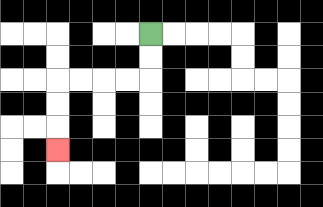{'start': '[6, 1]', 'end': '[2, 6]', 'path_directions': 'D,D,L,L,L,L,D,D,D', 'path_coordinates': '[[6, 1], [6, 2], [6, 3], [5, 3], [4, 3], [3, 3], [2, 3], [2, 4], [2, 5], [2, 6]]'}